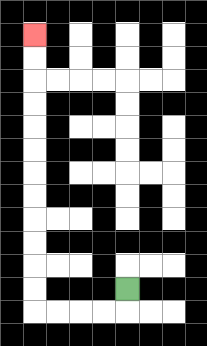{'start': '[5, 12]', 'end': '[1, 1]', 'path_directions': 'D,L,L,L,L,U,U,U,U,U,U,U,U,U,U,U,U', 'path_coordinates': '[[5, 12], [5, 13], [4, 13], [3, 13], [2, 13], [1, 13], [1, 12], [1, 11], [1, 10], [1, 9], [1, 8], [1, 7], [1, 6], [1, 5], [1, 4], [1, 3], [1, 2], [1, 1]]'}